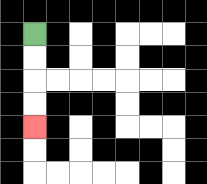{'start': '[1, 1]', 'end': '[1, 5]', 'path_directions': 'D,D,D,D', 'path_coordinates': '[[1, 1], [1, 2], [1, 3], [1, 4], [1, 5]]'}